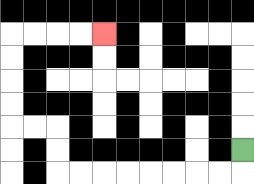{'start': '[10, 6]', 'end': '[4, 1]', 'path_directions': 'D,L,L,L,L,L,L,L,L,U,U,L,L,U,U,U,U,R,R,R,R', 'path_coordinates': '[[10, 6], [10, 7], [9, 7], [8, 7], [7, 7], [6, 7], [5, 7], [4, 7], [3, 7], [2, 7], [2, 6], [2, 5], [1, 5], [0, 5], [0, 4], [0, 3], [0, 2], [0, 1], [1, 1], [2, 1], [3, 1], [4, 1]]'}